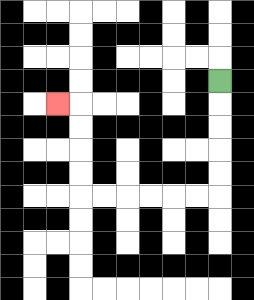{'start': '[9, 3]', 'end': '[2, 4]', 'path_directions': 'D,D,D,D,D,L,L,L,L,L,L,U,U,U,U,L', 'path_coordinates': '[[9, 3], [9, 4], [9, 5], [9, 6], [9, 7], [9, 8], [8, 8], [7, 8], [6, 8], [5, 8], [4, 8], [3, 8], [3, 7], [3, 6], [3, 5], [3, 4], [2, 4]]'}